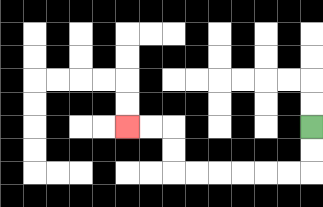{'start': '[13, 5]', 'end': '[5, 5]', 'path_directions': 'D,D,L,L,L,L,L,L,U,U,L,L', 'path_coordinates': '[[13, 5], [13, 6], [13, 7], [12, 7], [11, 7], [10, 7], [9, 7], [8, 7], [7, 7], [7, 6], [7, 5], [6, 5], [5, 5]]'}